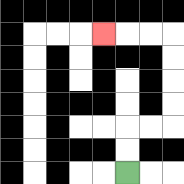{'start': '[5, 7]', 'end': '[4, 1]', 'path_directions': 'U,U,R,R,U,U,U,U,L,L,L', 'path_coordinates': '[[5, 7], [5, 6], [5, 5], [6, 5], [7, 5], [7, 4], [7, 3], [7, 2], [7, 1], [6, 1], [5, 1], [4, 1]]'}